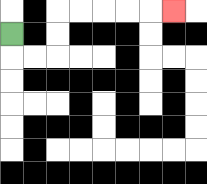{'start': '[0, 1]', 'end': '[7, 0]', 'path_directions': 'D,R,R,U,U,R,R,R,R,R', 'path_coordinates': '[[0, 1], [0, 2], [1, 2], [2, 2], [2, 1], [2, 0], [3, 0], [4, 0], [5, 0], [6, 0], [7, 0]]'}